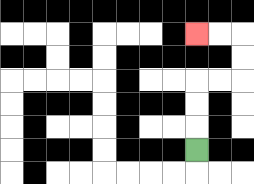{'start': '[8, 6]', 'end': '[8, 1]', 'path_directions': 'U,U,U,R,R,U,U,L,L', 'path_coordinates': '[[8, 6], [8, 5], [8, 4], [8, 3], [9, 3], [10, 3], [10, 2], [10, 1], [9, 1], [8, 1]]'}